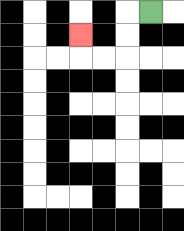{'start': '[6, 0]', 'end': '[3, 1]', 'path_directions': 'L,D,D,L,L,U', 'path_coordinates': '[[6, 0], [5, 0], [5, 1], [5, 2], [4, 2], [3, 2], [3, 1]]'}